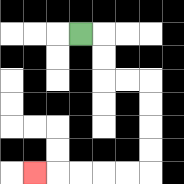{'start': '[3, 1]', 'end': '[1, 7]', 'path_directions': 'R,D,D,R,R,D,D,D,D,L,L,L,L,L', 'path_coordinates': '[[3, 1], [4, 1], [4, 2], [4, 3], [5, 3], [6, 3], [6, 4], [6, 5], [6, 6], [6, 7], [5, 7], [4, 7], [3, 7], [2, 7], [1, 7]]'}